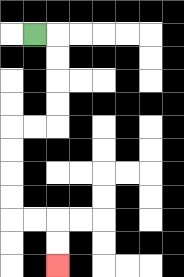{'start': '[1, 1]', 'end': '[2, 11]', 'path_directions': 'R,D,D,D,D,L,L,D,D,D,D,R,R,D,D', 'path_coordinates': '[[1, 1], [2, 1], [2, 2], [2, 3], [2, 4], [2, 5], [1, 5], [0, 5], [0, 6], [0, 7], [0, 8], [0, 9], [1, 9], [2, 9], [2, 10], [2, 11]]'}